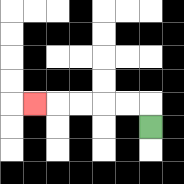{'start': '[6, 5]', 'end': '[1, 4]', 'path_directions': 'U,L,L,L,L,L', 'path_coordinates': '[[6, 5], [6, 4], [5, 4], [4, 4], [3, 4], [2, 4], [1, 4]]'}